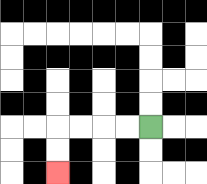{'start': '[6, 5]', 'end': '[2, 7]', 'path_directions': 'L,L,L,L,D,D', 'path_coordinates': '[[6, 5], [5, 5], [4, 5], [3, 5], [2, 5], [2, 6], [2, 7]]'}